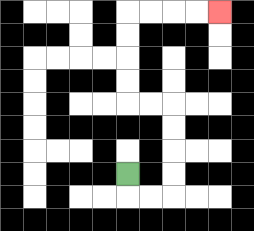{'start': '[5, 7]', 'end': '[9, 0]', 'path_directions': 'D,R,R,U,U,U,U,L,L,U,U,U,U,R,R,R,R', 'path_coordinates': '[[5, 7], [5, 8], [6, 8], [7, 8], [7, 7], [7, 6], [7, 5], [7, 4], [6, 4], [5, 4], [5, 3], [5, 2], [5, 1], [5, 0], [6, 0], [7, 0], [8, 0], [9, 0]]'}